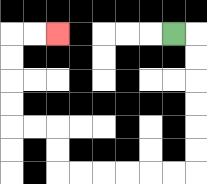{'start': '[7, 1]', 'end': '[2, 1]', 'path_directions': 'R,D,D,D,D,D,D,L,L,L,L,L,L,U,U,L,L,U,U,U,U,R,R', 'path_coordinates': '[[7, 1], [8, 1], [8, 2], [8, 3], [8, 4], [8, 5], [8, 6], [8, 7], [7, 7], [6, 7], [5, 7], [4, 7], [3, 7], [2, 7], [2, 6], [2, 5], [1, 5], [0, 5], [0, 4], [0, 3], [0, 2], [0, 1], [1, 1], [2, 1]]'}